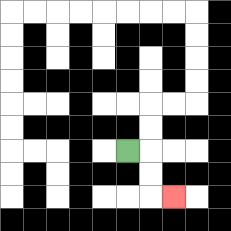{'start': '[5, 6]', 'end': '[7, 8]', 'path_directions': 'R,D,D,R', 'path_coordinates': '[[5, 6], [6, 6], [6, 7], [6, 8], [7, 8]]'}